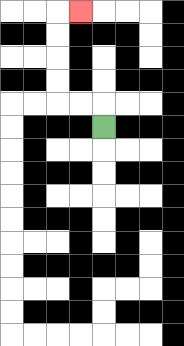{'start': '[4, 5]', 'end': '[3, 0]', 'path_directions': 'U,L,L,U,U,U,U,R', 'path_coordinates': '[[4, 5], [4, 4], [3, 4], [2, 4], [2, 3], [2, 2], [2, 1], [2, 0], [3, 0]]'}